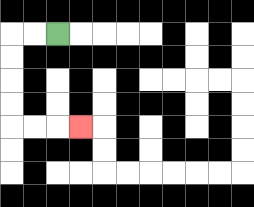{'start': '[2, 1]', 'end': '[3, 5]', 'path_directions': 'L,L,D,D,D,D,R,R,R', 'path_coordinates': '[[2, 1], [1, 1], [0, 1], [0, 2], [0, 3], [0, 4], [0, 5], [1, 5], [2, 5], [3, 5]]'}